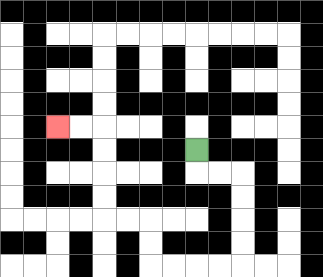{'start': '[8, 6]', 'end': '[2, 5]', 'path_directions': 'D,R,R,D,D,D,D,L,L,L,L,U,U,L,L,U,U,U,U,L,L', 'path_coordinates': '[[8, 6], [8, 7], [9, 7], [10, 7], [10, 8], [10, 9], [10, 10], [10, 11], [9, 11], [8, 11], [7, 11], [6, 11], [6, 10], [6, 9], [5, 9], [4, 9], [4, 8], [4, 7], [4, 6], [4, 5], [3, 5], [2, 5]]'}